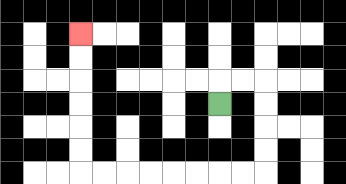{'start': '[9, 4]', 'end': '[3, 1]', 'path_directions': 'U,R,R,D,D,D,D,L,L,L,L,L,L,L,L,U,U,U,U,U,U', 'path_coordinates': '[[9, 4], [9, 3], [10, 3], [11, 3], [11, 4], [11, 5], [11, 6], [11, 7], [10, 7], [9, 7], [8, 7], [7, 7], [6, 7], [5, 7], [4, 7], [3, 7], [3, 6], [3, 5], [3, 4], [3, 3], [3, 2], [3, 1]]'}